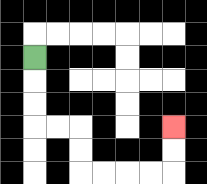{'start': '[1, 2]', 'end': '[7, 5]', 'path_directions': 'D,D,D,R,R,D,D,R,R,R,R,U,U', 'path_coordinates': '[[1, 2], [1, 3], [1, 4], [1, 5], [2, 5], [3, 5], [3, 6], [3, 7], [4, 7], [5, 7], [6, 7], [7, 7], [7, 6], [7, 5]]'}